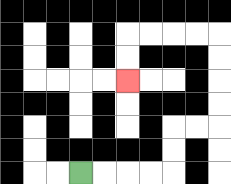{'start': '[3, 7]', 'end': '[5, 3]', 'path_directions': 'R,R,R,R,U,U,R,R,U,U,U,U,L,L,L,L,D,D', 'path_coordinates': '[[3, 7], [4, 7], [5, 7], [6, 7], [7, 7], [7, 6], [7, 5], [8, 5], [9, 5], [9, 4], [9, 3], [9, 2], [9, 1], [8, 1], [7, 1], [6, 1], [5, 1], [5, 2], [5, 3]]'}